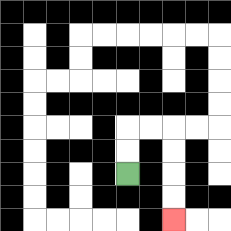{'start': '[5, 7]', 'end': '[7, 9]', 'path_directions': 'U,U,R,R,D,D,D,D', 'path_coordinates': '[[5, 7], [5, 6], [5, 5], [6, 5], [7, 5], [7, 6], [7, 7], [7, 8], [7, 9]]'}